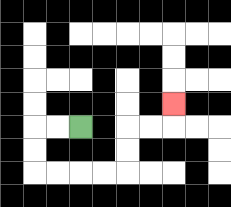{'start': '[3, 5]', 'end': '[7, 4]', 'path_directions': 'L,L,D,D,R,R,R,R,U,U,R,R,U', 'path_coordinates': '[[3, 5], [2, 5], [1, 5], [1, 6], [1, 7], [2, 7], [3, 7], [4, 7], [5, 7], [5, 6], [5, 5], [6, 5], [7, 5], [7, 4]]'}